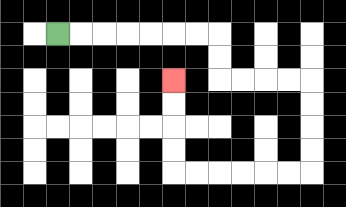{'start': '[2, 1]', 'end': '[7, 3]', 'path_directions': 'R,R,R,R,R,R,R,D,D,R,R,R,R,D,D,D,D,L,L,L,L,L,L,U,U,U,U', 'path_coordinates': '[[2, 1], [3, 1], [4, 1], [5, 1], [6, 1], [7, 1], [8, 1], [9, 1], [9, 2], [9, 3], [10, 3], [11, 3], [12, 3], [13, 3], [13, 4], [13, 5], [13, 6], [13, 7], [12, 7], [11, 7], [10, 7], [9, 7], [8, 7], [7, 7], [7, 6], [7, 5], [7, 4], [7, 3]]'}